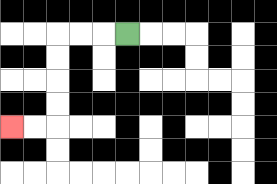{'start': '[5, 1]', 'end': '[0, 5]', 'path_directions': 'L,L,L,D,D,D,D,L,L', 'path_coordinates': '[[5, 1], [4, 1], [3, 1], [2, 1], [2, 2], [2, 3], [2, 4], [2, 5], [1, 5], [0, 5]]'}